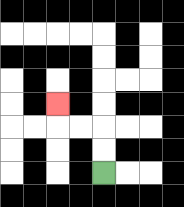{'start': '[4, 7]', 'end': '[2, 4]', 'path_directions': 'U,U,L,L,U', 'path_coordinates': '[[4, 7], [4, 6], [4, 5], [3, 5], [2, 5], [2, 4]]'}